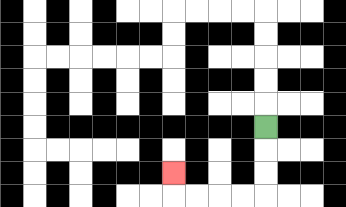{'start': '[11, 5]', 'end': '[7, 7]', 'path_directions': 'D,D,D,L,L,L,L,U', 'path_coordinates': '[[11, 5], [11, 6], [11, 7], [11, 8], [10, 8], [9, 8], [8, 8], [7, 8], [7, 7]]'}